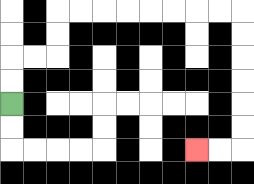{'start': '[0, 4]', 'end': '[8, 6]', 'path_directions': 'U,U,R,R,U,U,R,R,R,R,R,R,R,R,D,D,D,D,D,D,L,L', 'path_coordinates': '[[0, 4], [0, 3], [0, 2], [1, 2], [2, 2], [2, 1], [2, 0], [3, 0], [4, 0], [5, 0], [6, 0], [7, 0], [8, 0], [9, 0], [10, 0], [10, 1], [10, 2], [10, 3], [10, 4], [10, 5], [10, 6], [9, 6], [8, 6]]'}